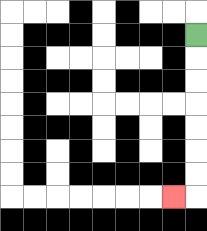{'start': '[8, 1]', 'end': '[7, 8]', 'path_directions': 'D,D,D,D,D,D,D,L', 'path_coordinates': '[[8, 1], [8, 2], [8, 3], [8, 4], [8, 5], [8, 6], [8, 7], [8, 8], [7, 8]]'}